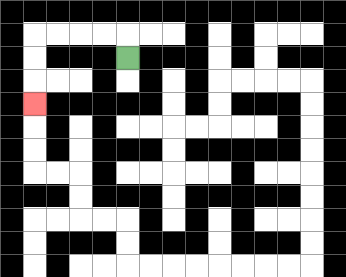{'start': '[5, 2]', 'end': '[1, 4]', 'path_directions': 'U,L,L,L,L,D,D,D', 'path_coordinates': '[[5, 2], [5, 1], [4, 1], [3, 1], [2, 1], [1, 1], [1, 2], [1, 3], [1, 4]]'}